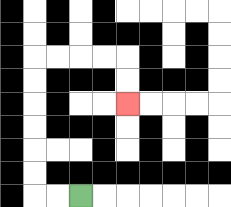{'start': '[3, 8]', 'end': '[5, 4]', 'path_directions': 'L,L,U,U,U,U,U,U,R,R,R,R,D,D', 'path_coordinates': '[[3, 8], [2, 8], [1, 8], [1, 7], [1, 6], [1, 5], [1, 4], [1, 3], [1, 2], [2, 2], [3, 2], [4, 2], [5, 2], [5, 3], [5, 4]]'}